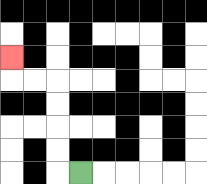{'start': '[3, 7]', 'end': '[0, 2]', 'path_directions': 'L,U,U,U,U,L,L,U', 'path_coordinates': '[[3, 7], [2, 7], [2, 6], [2, 5], [2, 4], [2, 3], [1, 3], [0, 3], [0, 2]]'}